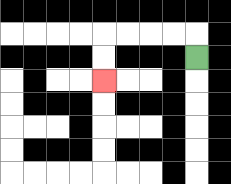{'start': '[8, 2]', 'end': '[4, 3]', 'path_directions': 'U,L,L,L,L,D,D', 'path_coordinates': '[[8, 2], [8, 1], [7, 1], [6, 1], [5, 1], [4, 1], [4, 2], [4, 3]]'}